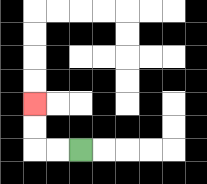{'start': '[3, 6]', 'end': '[1, 4]', 'path_directions': 'L,L,U,U', 'path_coordinates': '[[3, 6], [2, 6], [1, 6], [1, 5], [1, 4]]'}